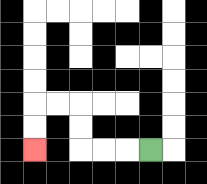{'start': '[6, 6]', 'end': '[1, 6]', 'path_directions': 'L,L,L,U,U,L,L,D,D', 'path_coordinates': '[[6, 6], [5, 6], [4, 6], [3, 6], [3, 5], [3, 4], [2, 4], [1, 4], [1, 5], [1, 6]]'}